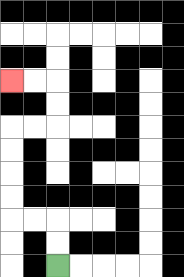{'start': '[2, 11]', 'end': '[0, 3]', 'path_directions': 'U,U,L,L,U,U,U,U,R,R,U,U,L,L', 'path_coordinates': '[[2, 11], [2, 10], [2, 9], [1, 9], [0, 9], [0, 8], [0, 7], [0, 6], [0, 5], [1, 5], [2, 5], [2, 4], [2, 3], [1, 3], [0, 3]]'}